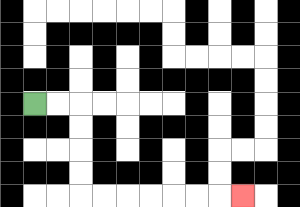{'start': '[1, 4]', 'end': '[10, 8]', 'path_directions': 'R,R,D,D,D,D,R,R,R,R,R,R,R', 'path_coordinates': '[[1, 4], [2, 4], [3, 4], [3, 5], [3, 6], [3, 7], [3, 8], [4, 8], [5, 8], [6, 8], [7, 8], [8, 8], [9, 8], [10, 8]]'}